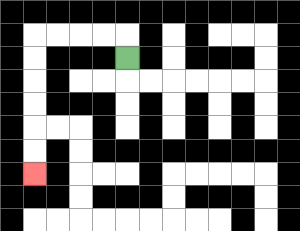{'start': '[5, 2]', 'end': '[1, 7]', 'path_directions': 'U,L,L,L,L,D,D,D,D,D,D', 'path_coordinates': '[[5, 2], [5, 1], [4, 1], [3, 1], [2, 1], [1, 1], [1, 2], [1, 3], [1, 4], [1, 5], [1, 6], [1, 7]]'}